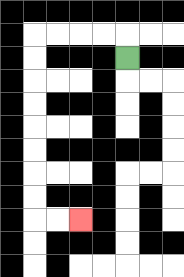{'start': '[5, 2]', 'end': '[3, 9]', 'path_directions': 'U,L,L,L,L,D,D,D,D,D,D,D,D,R,R', 'path_coordinates': '[[5, 2], [5, 1], [4, 1], [3, 1], [2, 1], [1, 1], [1, 2], [1, 3], [1, 4], [1, 5], [1, 6], [1, 7], [1, 8], [1, 9], [2, 9], [3, 9]]'}